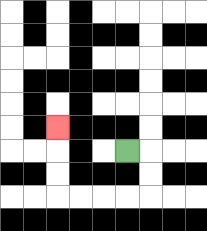{'start': '[5, 6]', 'end': '[2, 5]', 'path_directions': 'R,D,D,L,L,L,L,U,U,U', 'path_coordinates': '[[5, 6], [6, 6], [6, 7], [6, 8], [5, 8], [4, 8], [3, 8], [2, 8], [2, 7], [2, 6], [2, 5]]'}